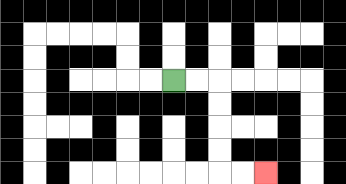{'start': '[7, 3]', 'end': '[11, 7]', 'path_directions': 'R,R,D,D,D,D,R,R', 'path_coordinates': '[[7, 3], [8, 3], [9, 3], [9, 4], [9, 5], [9, 6], [9, 7], [10, 7], [11, 7]]'}